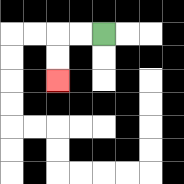{'start': '[4, 1]', 'end': '[2, 3]', 'path_directions': 'L,L,D,D', 'path_coordinates': '[[4, 1], [3, 1], [2, 1], [2, 2], [2, 3]]'}